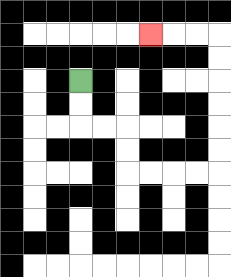{'start': '[3, 3]', 'end': '[6, 1]', 'path_directions': 'D,D,R,R,D,D,R,R,R,R,U,U,U,U,U,U,L,L,L', 'path_coordinates': '[[3, 3], [3, 4], [3, 5], [4, 5], [5, 5], [5, 6], [5, 7], [6, 7], [7, 7], [8, 7], [9, 7], [9, 6], [9, 5], [9, 4], [9, 3], [9, 2], [9, 1], [8, 1], [7, 1], [6, 1]]'}